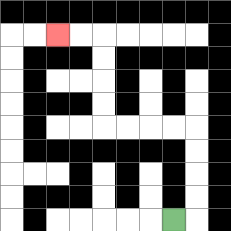{'start': '[7, 9]', 'end': '[2, 1]', 'path_directions': 'R,U,U,U,U,L,L,L,L,U,U,U,U,L,L', 'path_coordinates': '[[7, 9], [8, 9], [8, 8], [8, 7], [8, 6], [8, 5], [7, 5], [6, 5], [5, 5], [4, 5], [4, 4], [4, 3], [4, 2], [4, 1], [3, 1], [2, 1]]'}